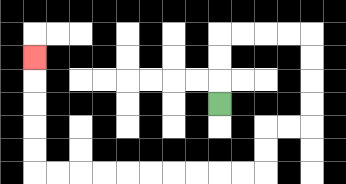{'start': '[9, 4]', 'end': '[1, 2]', 'path_directions': 'U,U,U,R,R,R,R,D,D,D,D,L,L,D,D,L,L,L,L,L,L,L,L,L,L,U,U,U,U,U', 'path_coordinates': '[[9, 4], [9, 3], [9, 2], [9, 1], [10, 1], [11, 1], [12, 1], [13, 1], [13, 2], [13, 3], [13, 4], [13, 5], [12, 5], [11, 5], [11, 6], [11, 7], [10, 7], [9, 7], [8, 7], [7, 7], [6, 7], [5, 7], [4, 7], [3, 7], [2, 7], [1, 7], [1, 6], [1, 5], [1, 4], [1, 3], [1, 2]]'}